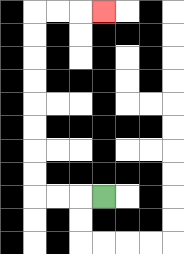{'start': '[4, 8]', 'end': '[4, 0]', 'path_directions': 'L,L,L,U,U,U,U,U,U,U,U,R,R,R', 'path_coordinates': '[[4, 8], [3, 8], [2, 8], [1, 8], [1, 7], [1, 6], [1, 5], [1, 4], [1, 3], [1, 2], [1, 1], [1, 0], [2, 0], [3, 0], [4, 0]]'}